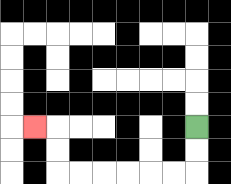{'start': '[8, 5]', 'end': '[1, 5]', 'path_directions': 'D,D,L,L,L,L,L,L,U,U,L', 'path_coordinates': '[[8, 5], [8, 6], [8, 7], [7, 7], [6, 7], [5, 7], [4, 7], [3, 7], [2, 7], [2, 6], [2, 5], [1, 5]]'}